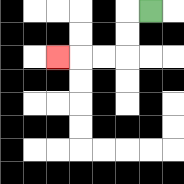{'start': '[6, 0]', 'end': '[2, 2]', 'path_directions': 'L,D,D,L,L,L', 'path_coordinates': '[[6, 0], [5, 0], [5, 1], [5, 2], [4, 2], [3, 2], [2, 2]]'}